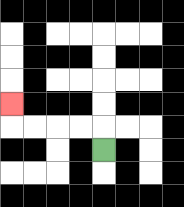{'start': '[4, 6]', 'end': '[0, 4]', 'path_directions': 'U,L,L,L,L,U', 'path_coordinates': '[[4, 6], [4, 5], [3, 5], [2, 5], [1, 5], [0, 5], [0, 4]]'}